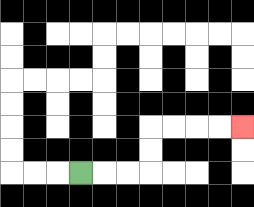{'start': '[3, 7]', 'end': '[10, 5]', 'path_directions': 'R,R,R,U,U,R,R,R,R', 'path_coordinates': '[[3, 7], [4, 7], [5, 7], [6, 7], [6, 6], [6, 5], [7, 5], [8, 5], [9, 5], [10, 5]]'}